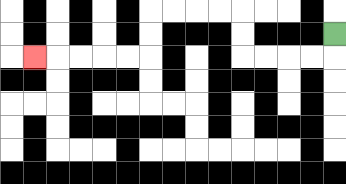{'start': '[14, 1]', 'end': '[1, 2]', 'path_directions': 'D,L,L,L,L,U,U,L,L,L,L,D,D,L,L,L,L,L', 'path_coordinates': '[[14, 1], [14, 2], [13, 2], [12, 2], [11, 2], [10, 2], [10, 1], [10, 0], [9, 0], [8, 0], [7, 0], [6, 0], [6, 1], [6, 2], [5, 2], [4, 2], [3, 2], [2, 2], [1, 2]]'}